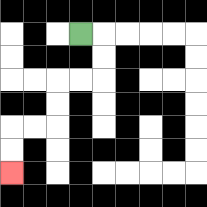{'start': '[3, 1]', 'end': '[0, 7]', 'path_directions': 'R,D,D,L,L,D,D,L,L,D,D', 'path_coordinates': '[[3, 1], [4, 1], [4, 2], [4, 3], [3, 3], [2, 3], [2, 4], [2, 5], [1, 5], [0, 5], [0, 6], [0, 7]]'}